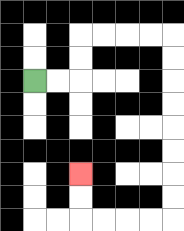{'start': '[1, 3]', 'end': '[3, 7]', 'path_directions': 'R,R,U,U,R,R,R,R,D,D,D,D,D,D,D,D,L,L,L,L,U,U', 'path_coordinates': '[[1, 3], [2, 3], [3, 3], [3, 2], [3, 1], [4, 1], [5, 1], [6, 1], [7, 1], [7, 2], [7, 3], [7, 4], [7, 5], [7, 6], [7, 7], [7, 8], [7, 9], [6, 9], [5, 9], [4, 9], [3, 9], [3, 8], [3, 7]]'}